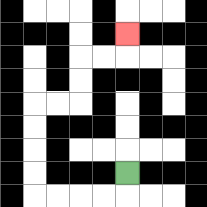{'start': '[5, 7]', 'end': '[5, 1]', 'path_directions': 'D,L,L,L,L,U,U,U,U,R,R,U,U,R,R,U', 'path_coordinates': '[[5, 7], [5, 8], [4, 8], [3, 8], [2, 8], [1, 8], [1, 7], [1, 6], [1, 5], [1, 4], [2, 4], [3, 4], [3, 3], [3, 2], [4, 2], [5, 2], [5, 1]]'}